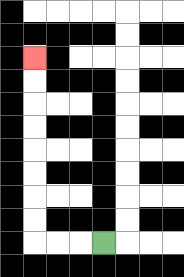{'start': '[4, 10]', 'end': '[1, 2]', 'path_directions': 'L,L,L,U,U,U,U,U,U,U,U', 'path_coordinates': '[[4, 10], [3, 10], [2, 10], [1, 10], [1, 9], [1, 8], [1, 7], [1, 6], [1, 5], [1, 4], [1, 3], [1, 2]]'}